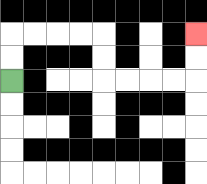{'start': '[0, 3]', 'end': '[8, 1]', 'path_directions': 'U,U,R,R,R,R,D,D,R,R,R,R,U,U', 'path_coordinates': '[[0, 3], [0, 2], [0, 1], [1, 1], [2, 1], [3, 1], [4, 1], [4, 2], [4, 3], [5, 3], [6, 3], [7, 3], [8, 3], [8, 2], [8, 1]]'}